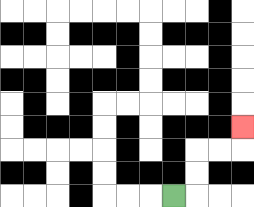{'start': '[7, 8]', 'end': '[10, 5]', 'path_directions': 'R,U,U,R,R,U', 'path_coordinates': '[[7, 8], [8, 8], [8, 7], [8, 6], [9, 6], [10, 6], [10, 5]]'}